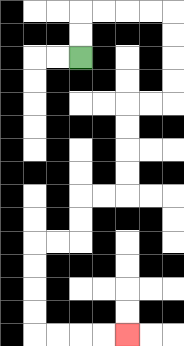{'start': '[3, 2]', 'end': '[5, 14]', 'path_directions': 'U,U,R,R,R,R,D,D,D,D,L,L,D,D,D,D,L,L,D,D,L,L,D,D,D,D,R,R,R,R', 'path_coordinates': '[[3, 2], [3, 1], [3, 0], [4, 0], [5, 0], [6, 0], [7, 0], [7, 1], [7, 2], [7, 3], [7, 4], [6, 4], [5, 4], [5, 5], [5, 6], [5, 7], [5, 8], [4, 8], [3, 8], [3, 9], [3, 10], [2, 10], [1, 10], [1, 11], [1, 12], [1, 13], [1, 14], [2, 14], [3, 14], [4, 14], [5, 14]]'}